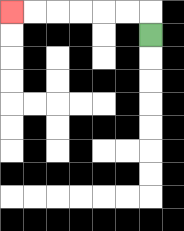{'start': '[6, 1]', 'end': '[0, 0]', 'path_directions': 'U,L,L,L,L,L,L', 'path_coordinates': '[[6, 1], [6, 0], [5, 0], [4, 0], [3, 0], [2, 0], [1, 0], [0, 0]]'}